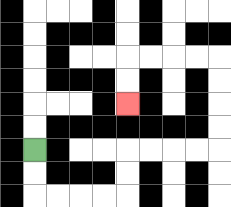{'start': '[1, 6]', 'end': '[5, 4]', 'path_directions': 'D,D,R,R,R,R,U,U,R,R,R,R,U,U,U,U,L,L,L,L,D,D', 'path_coordinates': '[[1, 6], [1, 7], [1, 8], [2, 8], [3, 8], [4, 8], [5, 8], [5, 7], [5, 6], [6, 6], [7, 6], [8, 6], [9, 6], [9, 5], [9, 4], [9, 3], [9, 2], [8, 2], [7, 2], [6, 2], [5, 2], [5, 3], [5, 4]]'}